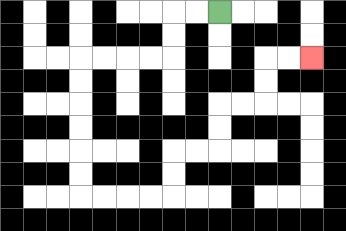{'start': '[9, 0]', 'end': '[13, 2]', 'path_directions': 'L,L,D,D,L,L,L,L,D,D,D,D,D,D,R,R,R,R,U,U,R,R,U,U,R,R,U,U,R,R', 'path_coordinates': '[[9, 0], [8, 0], [7, 0], [7, 1], [7, 2], [6, 2], [5, 2], [4, 2], [3, 2], [3, 3], [3, 4], [3, 5], [3, 6], [3, 7], [3, 8], [4, 8], [5, 8], [6, 8], [7, 8], [7, 7], [7, 6], [8, 6], [9, 6], [9, 5], [9, 4], [10, 4], [11, 4], [11, 3], [11, 2], [12, 2], [13, 2]]'}